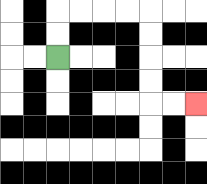{'start': '[2, 2]', 'end': '[8, 4]', 'path_directions': 'U,U,R,R,R,R,D,D,D,D,R,R', 'path_coordinates': '[[2, 2], [2, 1], [2, 0], [3, 0], [4, 0], [5, 0], [6, 0], [6, 1], [6, 2], [6, 3], [6, 4], [7, 4], [8, 4]]'}